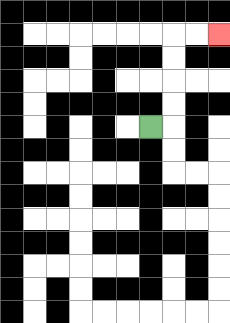{'start': '[6, 5]', 'end': '[9, 1]', 'path_directions': 'R,U,U,U,U,R,R', 'path_coordinates': '[[6, 5], [7, 5], [7, 4], [7, 3], [7, 2], [7, 1], [8, 1], [9, 1]]'}